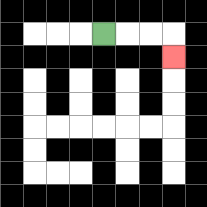{'start': '[4, 1]', 'end': '[7, 2]', 'path_directions': 'R,R,R,D', 'path_coordinates': '[[4, 1], [5, 1], [6, 1], [7, 1], [7, 2]]'}